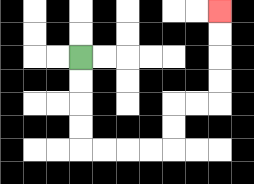{'start': '[3, 2]', 'end': '[9, 0]', 'path_directions': 'D,D,D,D,R,R,R,R,U,U,R,R,U,U,U,U', 'path_coordinates': '[[3, 2], [3, 3], [3, 4], [3, 5], [3, 6], [4, 6], [5, 6], [6, 6], [7, 6], [7, 5], [7, 4], [8, 4], [9, 4], [9, 3], [9, 2], [9, 1], [9, 0]]'}